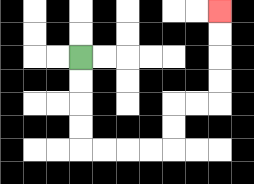{'start': '[3, 2]', 'end': '[9, 0]', 'path_directions': 'D,D,D,D,R,R,R,R,U,U,R,R,U,U,U,U', 'path_coordinates': '[[3, 2], [3, 3], [3, 4], [3, 5], [3, 6], [4, 6], [5, 6], [6, 6], [7, 6], [7, 5], [7, 4], [8, 4], [9, 4], [9, 3], [9, 2], [9, 1], [9, 0]]'}